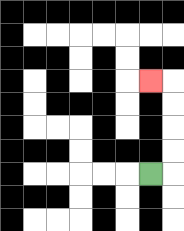{'start': '[6, 7]', 'end': '[6, 3]', 'path_directions': 'R,U,U,U,U,L', 'path_coordinates': '[[6, 7], [7, 7], [7, 6], [7, 5], [7, 4], [7, 3], [6, 3]]'}